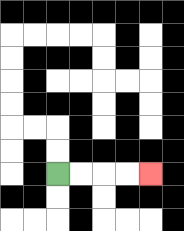{'start': '[2, 7]', 'end': '[6, 7]', 'path_directions': 'R,R,R,R', 'path_coordinates': '[[2, 7], [3, 7], [4, 7], [5, 7], [6, 7]]'}